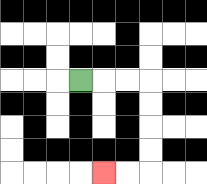{'start': '[3, 3]', 'end': '[4, 7]', 'path_directions': 'R,R,R,D,D,D,D,L,L', 'path_coordinates': '[[3, 3], [4, 3], [5, 3], [6, 3], [6, 4], [6, 5], [6, 6], [6, 7], [5, 7], [4, 7]]'}